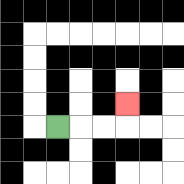{'start': '[2, 5]', 'end': '[5, 4]', 'path_directions': 'R,R,R,U', 'path_coordinates': '[[2, 5], [3, 5], [4, 5], [5, 5], [5, 4]]'}